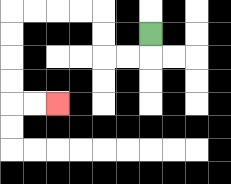{'start': '[6, 1]', 'end': '[2, 4]', 'path_directions': 'D,L,L,U,U,L,L,L,L,D,D,D,D,R,R', 'path_coordinates': '[[6, 1], [6, 2], [5, 2], [4, 2], [4, 1], [4, 0], [3, 0], [2, 0], [1, 0], [0, 0], [0, 1], [0, 2], [0, 3], [0, 4], [1, 4], [2, 4]]'}